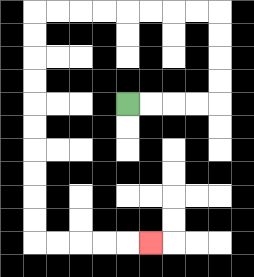{'start': '[5, 4]', 'end': '[6, 10]', 'path_directions': 'R,R,R,R,U,U,U,U,L,L,L,L,L,L,L,L,D,D,D,D,D,D,D,D,D,D,R,R,R,R,R', 'path_coordinates': '[[5, 4], [6, 4], [7, 4], [8, 4], [9, 4], [9, 3], [9, 2], [9, 1], [9, 0], [8, 0], [7, 0], [6, 0], [5, 0], [4, 0], [3, 0], [2, 0], [1, 0], [1, 1], [1, 2], [1, 3], [1, 4], [1, 5], [1, 6], [1, 7], [1, 8], [1, 9], [1, 10], [2, 10], [3, 10], [4, 10], [5, 10], [6, 10]]'}